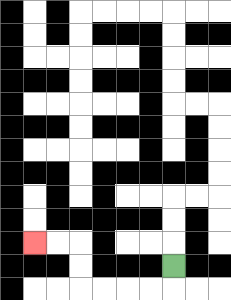{'start': '[7, 11]', 'end': '[1, 10]', 'path_directions': 'D,L,L,L,L,U,U,L,L', 'path_coordinates': '[[7, 11], [7, 12], [6, 12], [5, 12], [4, 12], [3, 12], [3, 11], [3, 10], [2, 10], [1, 10]]'}